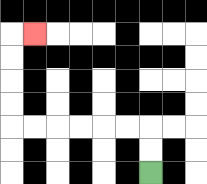{'start': '[6, 7]', 'end': '[1, 1]', 'path_directions': 'U,U,L,L,L,L,L,L,U,U,U,U,R', 'path_coordinates': '[[6, 7], [6, 6], [6, 5], [5, 5], [4, 5], [3, 5], [2, 5], [1, 5], [0, 5], [0, 4], [0, 3], [0, 2], [0, 1], [1, 1]]'}